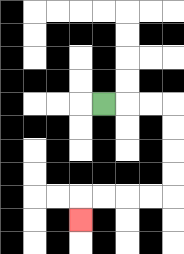{'start': '[4, 4]', 'end': '[3, 9]', 'path_directions': 'R,R,R,D,D,D,D,L,L,L,L,D', 'path_coordinates': '[[4, 4], [5, 4], [6, 4], [7, 4], [7, 5], [7, 6], [7, 7], [7, 8], [6, 8], [5, 8], [4, 8], [3, 8], [3, 9]]'}